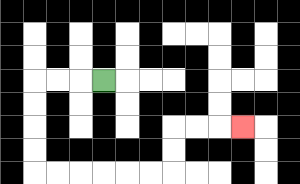{'start': '[4, 3]', 'end': '[10, 5]', 'path_directions': 'L,L,L,D,D,D,D,R,R,R,R,R,R,U,U,R,R,R', 'path_coordinates': '[[4, 3], [3, 3], [2, 3], [1, 3], [1, 4], [1, 5], [1, 6], [1, 7], [2, 7], [3, 7], [4, 7], [5, 7], [6, 7], [7, 7], [7, 6], [7, 5], [8, 5], [9, 5], [10, 5]]'}